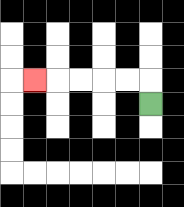{'start': '[6, 4]', 'end': '[1, 3]', 'path_directions': 'U,L,L,L,L,L', 'path_coordinates': '[[6, 4], [6, 3], [5, 3], [4, 3], [3, 3], [2, 3], [1, 3]]'}